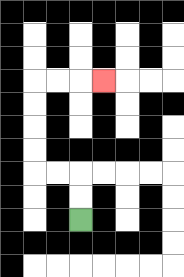{'start': '[3, 9]', 'end': '[4, 3]', 'path_directions': 'U,U,L,L,U,U,U,U,R,R,R', 'path_coordinates': '[[3, 9], [3, 8], [3, 7], [2, 7], [1, 7], [1, 6], [1, 5], [1, 4], [1, 3], [2, 3], [3, 3], [4, 3]]'}